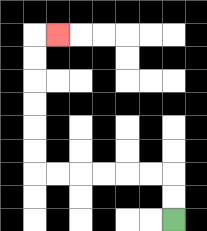{'start': '[7, 9]', 'end': '[2, 1]', 'path_directions': 'U,U,L,L,L,L,L,L,U,U,U,U,U,U,R', 'path_coordinates': '[[7, 9], [7, 8], [7, 7], [6, 7], [5, 7], [4, 7], [3, 7], [2, 7], [1, 7], [1, 6], [1, 5], [1, 4], [1, 3], [1, 2], [1, 1], [2, 1]]'}